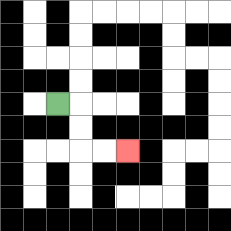{'start': '[2, 4]', 'end': '[5, 6]', 'path_directions': 'R,D,D,R,R', 'path_coordinates': '[[2, 4], [3, 4], [3, 5], [3, 6], [4, 6], [5, 6]]'}